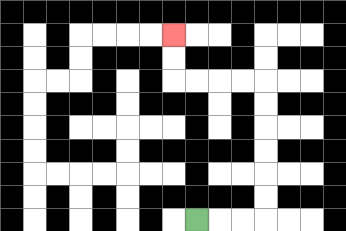{'start': '[8, 9]', 'end': '[7, 1]', 'path_directions': 'R,R,R,U,U,U,U,U,U,L,L,L,L,U,U', 'path_coordinates': '[[8, 9], [9, 9], [10, 9], [11, 9], [11, 8], [11, 7], [11, 6], [11, 5], [11, 4], [11, 3], [10, 3], [9, 3], [8, 3], [7, 3], [7, 2], [7, 1]]'}